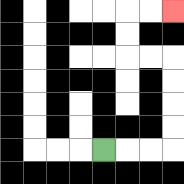{'start': '[4, 6]', 'end': '[7, 0]', 'path_directions': 'R,R,R,U,U,U,U,L,L,U,U,R,R', 'path_coordinates': '[[4, 6], [5, 6], [6, 6], [7, 6], [7, 5], [7, 4], [7, 3], [7, 2], [6, 2], [5, 2], [5, 1], [5, 0], [6, 0], [7, 0]]'}